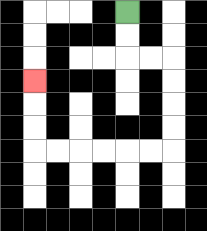{'start': '[5, 0]', 'end': '[1, 3]', 'path_directions': 'D,D,R,R,D,D,D,D,L,L,L,L,L,L,U,U,U', 'path_coordinates': '[[5, 0], [5, 1], [5, 2], [6, 2], [7, 2], [7, 3], [7, 4], [7, 5], [7, 6], [6, 6], [5, 6], [4, 6], [3, 6], [2, 6], [1, 6], [1, 5], [1, 4], [1, 3]]'}